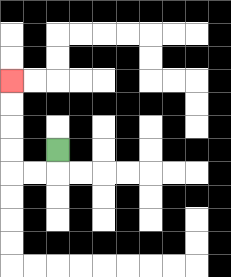{'start': '[2, 6]', 'end': '[0, 3]', 'path_directions': 'D,L,L,U,U,U,U', 'path_coordinates': '[[2, 6], [2, 7], [1, 7], [0, 7], [0, 6], [0, 5], [0, 4], [0, 3]]'}